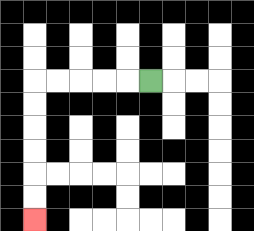{'start': '[6, 3]', 'end': '[1, 9]', 'path_directions': 'L,L,L,L,L,D,D,D,D,D,D', 'path_coordinates': '[[6, 3], [5, 3], [4, 3], [3, 3], [2, 3], [1, 3], [1, 4], [1, 5], [1, 6], [1, 7], [1, 8], [1, 9]]'}